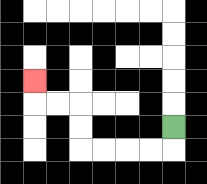{'start': '[7, 5]', 'end': '[1, 3]', 'path_directions': 'D,L,L,L,L,U,U,L,L,U', 'path_coordinates': '[[7, 5], [7, 6], [6, 6], [5, 6], [4, 6], [3, 6], [3, 5], [3, 4], [2, 4], [1, 4], [1, 3]]'}